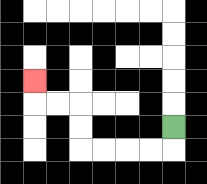{'start': '[7, 5]', 'end': '[1, 3]', 'path_directions': 'D,L,L,L,L,U,U,L,L,U', 'path_coordinates': '[[7, 5], [7, 6], [6, 6], [5, 6], [4, 6], [3, 6], [3, 5], [3, 4], [2, 4], [1, 4], [1, 3]]'}